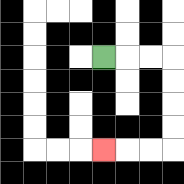{'start': '[4, 2]', 'end': '[4, 6]', 'path_directions': 'R,R,R,D,D,D,D,L,L,L', 'path_coordinates': '[[4, 2], [5, 2], [6, 2], [7, 2], [7, 3], [7, 4], [7, 5], [7, 6], [6, 6], [5, 6], [4, 6]]'}